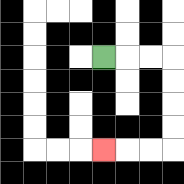{'start': '[4, 2]', 'end': '[4, 6]', 'path_directions': 'R,R,R,D,D,D,D,L,L,L', 'path_coordinates': '[[4, 2], [5, 2], [6, 2], [7, 2], [7, 3], [7, 4], [7, 5], [7, 6], [6, 6], [5, 6], [4, 6]]'}